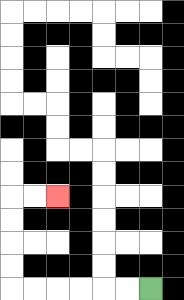{'start': '[6, 12]', 'end': '[2, 8]', 'path_directions': 'L,L,L,L,L,L,U,U,U,U,R,R', 'path_coordinates': '[[6, 12], [5, 12], [4, 12], [3, 12], [2, 12], [1, 12], [0, 12], [0, 11], [0, 10], [0, 9], [0, 8], [1, 8], [2, 8]]'}